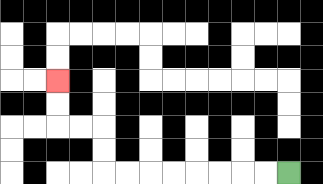{'start': '[12, 7]', 'end': '[2, 3]', 'path_directions': 'L,L,L,L,L,L,L,L,U,U,L,L,U,U', 'path_coordinates': '[[12, 7], [11, 7], [10, 7], [9, 7], [8, 7], [7, 7], [6, 7], [5, 7], [4, 7], [4, 6], [4, 5], [3, 5], [2, 5], [2, 4], [2, 3]]'}